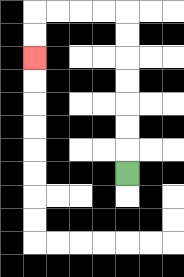{'start': '[5, 7]', 'end': '[1, 2]', 'path_directions': 'U,U,U,U,U,U,U,L,L,L,L,D,D', 'path_coordinates': '[[5, 7], [5, 6], [5, 5], [5, 4], [5, 3], [5, 2], [5, 1], [5, 0], [4, 0], [3, 0], [2, 0], [1, 0], [1, 1], [1, 2]]'}